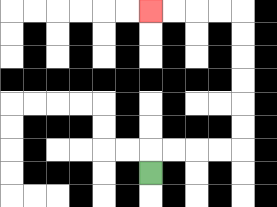{'start': '[6, 7]', 'end': '[6, 0]', 'path_directions': 'U,R,R,R,R,U,U,U,U,U,U,L,L,L,L', 'path_coordinates': '[[6, 7], [6, 6], [7, 6], [8, 6], [9, 6], [10, 6], [10, 5], [10, 4], [10, 3], [10, 2], [10, 1], [10, 0], [9, 0], [8, 0], [7, 0], [6, 0]]'}